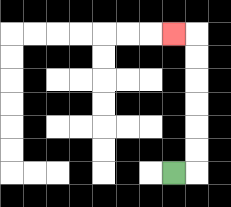{'start': '[7, 7]', 'end': '[7, 1]', 'path_directions': 'R,U,U,U,U,U,U,L', 'path_coordinates': '[[7, 7], [8, 7], [8, 6], [8, 5], [8, 4], [8, 3], [8, 2], [8, 1], [7, 1]]'}